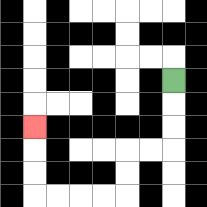{'start': '[7, 3]', 'end': '[1, 5]', 'path_directions': 'D,D,D,L,L,D,D,L,L,L,L,U,U,U', 'path_coordinates': '[[7, 3], [7, 4], [7, 5], [7, 6], [6, 6], [5, 6], [5, 7], [5, 8], [4, 8], [3, 8], [2, 8], [1, 8], [1, 7], [1, 6], [1, 5]]'}